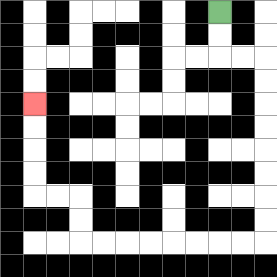{'start': '[9, 0]', 'end': '[1, 4]', 'path_directions': 'D,D,R,R,D,D,D,D,D,D,D,D,L,L,L,L,L,L,L,L,U,U,L,L,U,U,U,U', 'path_coordinates': '[[9, 0], [9, 1], [9, 2], [10, 2], [11, 2], [11, 3], [11, 4], [11, 5], [11, 6], [11, 7], [11, 8], [11, 9], [11, 10], [10, 10], [9, 10], [8, 10], [7, 10], [6, 10], [5, 10], [4, 10], [3, 10], [3, 9], [3, 8], [2, 8], [1, 8], [1, 7], [1, 6], [1, 5], [1, 4]]'}